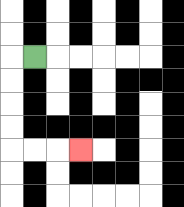{'start': '[1, 2]', 'end': '[3, 6]', 'path_directions': 'L,D,D,D,D,R,R,R', 'path_coordinates': '[[1, 2], [0, 2], [0, 3], [0, 4], [0, 5], [0, 6], [1, 6], [2, 6], [3, 6]]'}